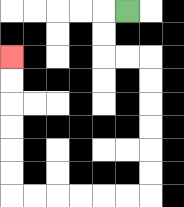{'start': '[5, 0]', 'end': '[0, 2]', 'path_directions': 'L,D,D,R,R,D,D,D,D,D,D,L,L,L,L,L,L,U,U,U,U,U,U', 'path_coordinates': '[[5, 0], [4, 0], [4, 1], [4, 2], [5, 2], [6, 2], [6, 3], [6, 4], [6, 5], [6, 6], [6, 7], [6, 8], [5, 8], [4, 8], [3, 8], [2, 8], [1, 8], [0, 8], [0, 7], [0, 6], [0, 5], [0, 4], [0, 3], [0, 2]]'}